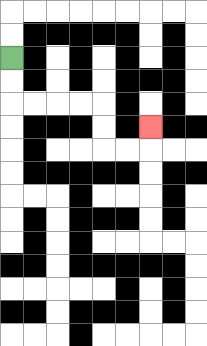{'start': '[0, 2]', 'end': '[6, 5]', 'path_directions': 'D,D,R,R,R,R,D,D,R,R,U', 'path_coordinates': '[[0, 2], [0, 3], [0, 4], [1, 4], [2, 4], [3, 4], [4, 4], [4, 5], [4, 6], [5, 6], [6, 6], [6, 5]]'}